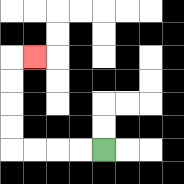{'start': '[4, 6]', 'end': '[1, 2]', 'path_directions': 'L,L,L,L,U,U,U,U,R', 'path_coordinates': '[[4, 6], [3, 6], [2, 6], [1, 6], [0, 6], [0, 5], [0, 4], [0, 3], [0, 2], [1, 2]]'}